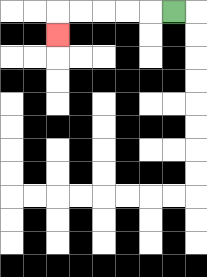{'start': '[7, 0]', 'end': '[2, 1]', 'path_directions': 'L,L,L,L,L,D', 'path_coordinates': '[[7, 0], [6, 0], [5, 0], [4, 0], [3, 0], [2, 0], [2, 1]]'}